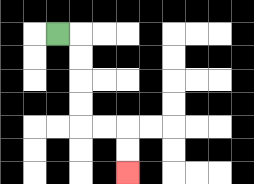{'start': '[2, 1]', 'end': '[5, 7]', 'path_directions': 'R,D,D,D,D,R,R,D,D', 'path_coordinates': '[[2, 1], [3, 1], [3, 2], [3, 3], [3, 4], [3, 5], [4, 5], [5, 5], [5, 6], [5, 7]]'}